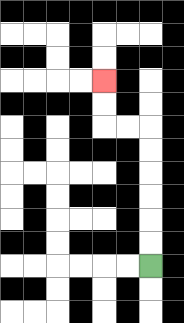{'start': '[6, 11]', 'end': '[4, 3]', 'path_directions': 'U,U,U,U,U,U,L,L,U,U', 'path_coordinates': '[[6, 11], [6, 10], [6, 9], [6, 8], [6, 7], [6, 6], [6, 5], [5, 5], [4, 5], [4, 4], [4, 3]]'}